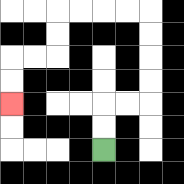{'start': '[4, 6]', 'end': '[0, 4]', 'path_directions': 'U,U,R,R,U,U,U,U,L,L,L,L,D,D,L,L,D,D', 'path_coordinates': '[[4, 6], [4, 5], [4, 4], [5, 4], [6, 4], [6, 3], [6, 2], [6, 1], [6, 0], [5, 0], [4, 0], [3, 0], [2, 0], [2, 1], [2, 2], [1, 2], [0, 2], [0, 3], [0, 4]]'}